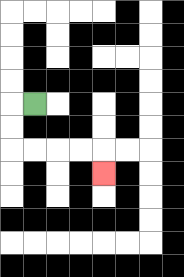{'start': '[1, 4]', 'end': '[4, 7]', 'path_directions': 'L,D,D,R,R,R,R,D', 'path_coordinates': '[[1, 4], [0, 4], [0, 5], [0, 6], [1, 6], [2, 6], [3, 6], [4, 6], [4, 7]]'}